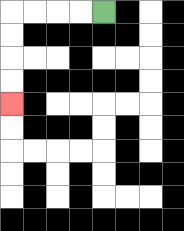{'start': '[4, 0]', 'end': '[0, 4]', 'path_directions': 'L,L,L,L,D,D,D,D', 'path_coordinates': '[[4, 0], [3, 0], [2, 0], [1, 0], [0, 0], [0, 1], [0, 2], [0, 3], [0, 4]]'}